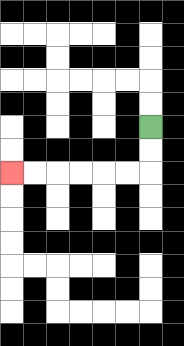{'start': '[6, 5]', 'end': '[0, 7]', 'path_directions': 'D,D,L,L,L,L,L,L', 'path_coordinates': '[[6, 5], [6, 6], [6, 7], [5, 7], [4, 7], [3, 7], [2, 7], [1, 7], [0, 7]]'}